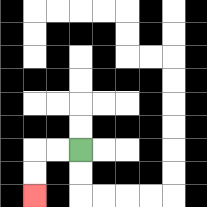{'start': '[3, 6]', 'end': '[1, 8]', 'path_directions': 'L,L,D,D', 'path_coordinates': '[[3, 6], [2, 6], [1, 6], [1, 7], [1, 8]]'}